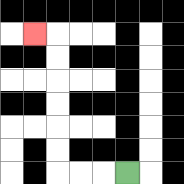{'start': '[5, 7]', 'end': '[1, 1]', 'path_directions': 'L,L,L,U,U,U,U,U,U,L', 'path_coordinates': '[[5, 7], [4, 7], [3, 7], [2, 7], [2, 6], [2, 5], [2, 4], [2, 3], [2, 2], [2, 1], [1, 1]]'}